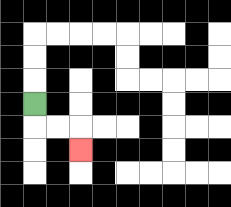{'start': '[1, 4]', 'end': '[3, 6]', 'path_directions': 'D,R,R,D', 'path_coordinates': '[[1, 4], [1, 5], [2, 5], [3, 5], [3, 6]]'}